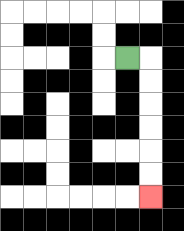{'start': '[5, 2]', 'end': '[6, 8]', 'path_directions': 'R,D,D,D,D,D,D', 'path_coordinates': '[[5, 2], [6, 2], [6, 3], [6, 4], [6, 5], [6, 6], [6, 7], [6, 8]]'}